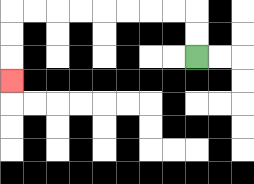{'start': '[8, 2]', 'end': '[0, 3]', 'path_directions': 'U,U,L,L,L,L,L,L,L,L,D,D,D', 'path_coordinates': '[[8, 2], [8, 1], [8, 0], [7, 0], [6, 0], [5, 0], [4, 0], [3, 0], [2, 0], [1, 0], [0, 0], [0, 1], [0, 2], [0, 3]]'}